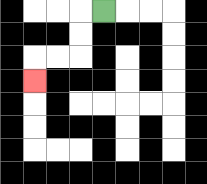{'start': '[4, 0]', 'end': '[1, 3]', 'path_directions': 'L,D,D,L,L,D', 'path_coordinates': '[[4, 0], [3, 0], [3, 1], [3, 2], [2, 2], [1, 2], [1, 3]]'}